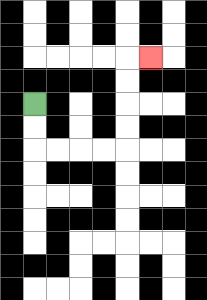{'start': '[1, 4]', 'end': '[6, 2]', 'path_directions': 'D,D,R,R,R,R,U,U,U,U,R', 'path_coordinates': '[[1, 4], [1, 5], [1, 6], [2, 6], [3, 6], [4, 6], [5, 6], [5, 5], [5, 4], [5, 3], [5, 2], [6, 2]]'}